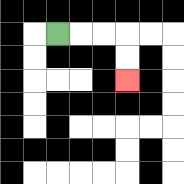{'start': '[2, 1]', 'end': '[5, 3]', 'path_directions': 'R,R,R,D,D', 'path_coordinates': '[[2, 1], [3, 1], [4, 1], [5, 1], [5, 2], [5, 3]]'}